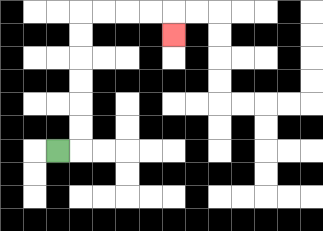{'start': '[2, 6]', 'end': '[7, 1]', 'path_directions': 'R,U,U,U,U,U,U,R,R,R,R,D', 'path_coordinates': '[[2, 6], [3, 6], [3, 5], [3, 4], [3, 3], [3, 2], [3, 1], [3, 0], [4, 0], [5, 0], [6, 0], [7, 0], [7, 1]]'}